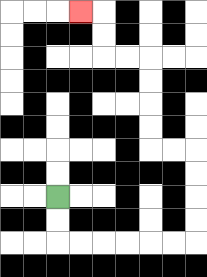{'start': '[2, 8]', 'end': '[3, 0]', 'path_directions': 'D,D,R,R,R,R,R,R,U,U,U,U,L,L,U,U,U,U,L,L,U,U,L', 'path_coordinates': '[[2, 8], [2, 9], [2, 10], [3, 10], [4, 10], [5, 10], [6, 10], [7, 10], [8, 10], [8, 9], [8, 8], [8, 7], [8, 6], [7, 6], [6, 6], [6, 5], [6, 4], [6, 3], [6, 2], [5, 2], [4, 2], [4, 1], [4, 0], [3, 0]]'}